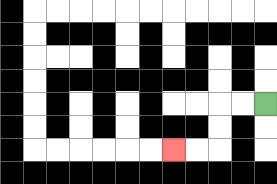{'start': '[11, 4]', 'end': '[7, 6]', 'path_directions': 'L,L,D,D,L,L', 'path_coordinates': '[[11, 4], [10, 4], [9, 4], [9, 5], [9, 6], [8, 6], [7, 6]]'}